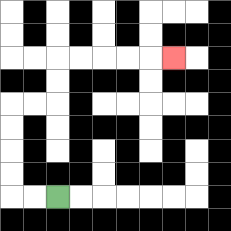{'start': '[2, 8]', 'end': '[7, 2]', 'path_directions': 'L,L,U,U,U,U,R,R,U,U,R,R,R,R,R', 'path_coordinates': '[[2, 8], [1, 8], [0, 8], [0, 7], [0, 6], [0, 5], [0, 4], [1, 4], [2, 4], [2, 3], [2, 2], [3, 2], [4, 2], [5, 2], [6, 2], [7, 2]]'}